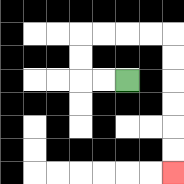{'start': '[5, 3]', 'end': '[7, 7]', 'path_directions': 'L,L,U,U,R,R,R,R,D,D,D,D,D,D', 'path_coordinates': '[[5, 3], [4, 3], [3, 3], [3, 2], [3, 1], [4, 1], [5, 1], [6, 1], [7, 1], [7, 2], [7, 3], [7, 4], [7, 5], [7, 6], [7, 7]]'}